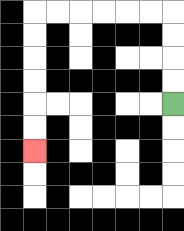{'start': '[7, 4]', 'end': '[1, 6]', 'path_directions': 'U,U,U,U,L,L,L,L,L,L,D,D,D,D,D,D', 'path_coordinates': '[[7, 4], [7, 3], [7, 2], [7, 1], [7, 0], [6, 0], [5, 0], [4, 0], [3, 0], [2, 0], [1, 0], [1, 1], [1, 2], [1, 3], [1, 4], [1, 5], [1, 6]]'}